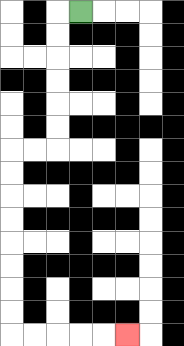{'start': '[3, 0]', 'end': '[5, 14]', 'path_directions': 'L,D,D,D,D,D,D,L,L,D,D,D,D,D,D,D,D,R,R,R,R,R', 'path_coordinates': '[[3, 0], [2, 0], [2, 1], [2, 2], [2, 3], [2, 4], [2, 5], [2, 6], [1, 6], [0, 6], [0, 7], [0, 8], [0, 9], [0, 10], [0, 11], [0, 12], [0, 13], [0, 14], [1, 14], [2, 14], [3, 14], [4, 14], [5, 14]]'}